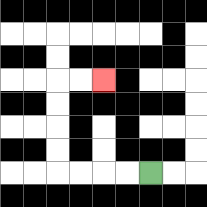{'start': '[6, 7]', 'end': '[4, 3]', 'path_directions': 'L,L,L,L,U,U,U,U,R,R', 'path_coordinates': '[[6, 7], [5, 7], [4, 7], [3, 7], [2, 7], [2, 6], [2, 5], [2, 4], [2, 3], [3, 3], [4, 3]]'}